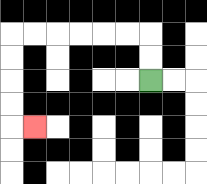{'start': '[6, 3]', 'end': '[1, 5]', 'path_directions': 'U,U,L,L,L,L,L,L,D,D,D,D,R', 'path_coordinates': '[[6, 3], [6, 2], [6, 1], [5, 1], [4, 1], [3, 1], [2, 1], [1, 1], [0, 1], [0, 2], [0, 3], [0, 4], [0, 5], [1, 5]]'}